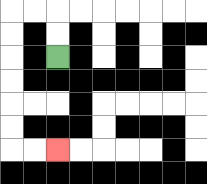{'start': '[2, 2]', 'end': '[2, 6]', 'path_directions': 'U,U,L,L,D,D,D,D,D,D,R,R', 'path_coordinates': '[[2, 2], [2, 1], [2, 0], [1, 0], [0, 0], [0, 1], [0, 2], [0, 3], [0, 4], [0, 5], [0, 6], [1, 6], [2, 6]]'}